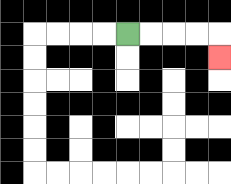{'start': '[5, 1]', 'end': '[9, 2]', 'path_directions': 'R,R,R,R,D', 'path_coordinates': '[[5, 1], [6, 1], [7, 1], [8, 1], [9, 1], [9, 2]]'}